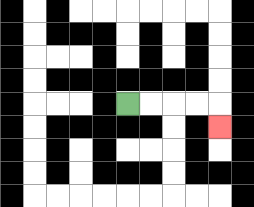{'start': '[5, 4]', 'end': '[9, 5]', 'path_directions': 'R,R,R,R,D', 'path_coordinates': '[[5, 4], [6, 4], [7, 4], [8, 4], [9, 4], [9, 5]]'}